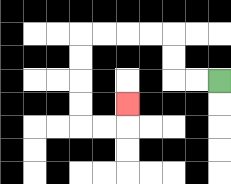{'start': '[9, 3]', 'end': '[5, 4]', 'path_directions': 'L,L,U,U,L,L,L,L,D,D,D,D,R,R,U', 'path_coordinates': '[[9, 3], [8, 3], [7, 3], [7, 2], [7, 1], [6, 1], [5, 1], [4, 1], [3, 1], [3, 2], [3, 3], [3, 4], [3, 5], [4, 5], [5, 5], [5, 4]]'}